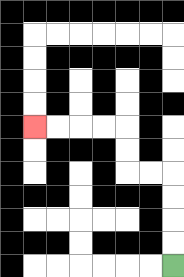{'start': '[7, 11]', 'end': '[1, 5]', 'path_directions': 'U,U,U,U,L,L,U,U,L,L,L,L', 'path_coordinates': '[[7, 11], [7, 10], [7, 9], [7, 8], [7, 7], [6, 7], [5, 7], [5, 6], [5, 5], [4, 5], [3, 5], [2, 5], [1, 5]]'}